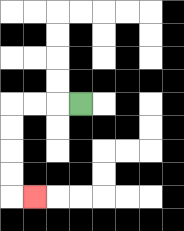{'start': '[3, 4]', 'end': '[1, 8]', 'path_directions': 'L,L,L,D,D,D,D,R', 'path_coordinates': '[[3, 4], [2, 4], [1, 4], [0, 4], [0, 5], [0, 6], [0, 7], [0, 8], [1, 8]]'}